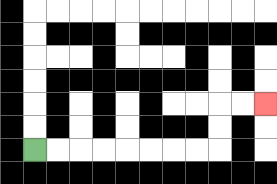{'start': '[1, 6]', 'end': '[11, 4]', 'path_directions': 'R,R,R,R,R,R,R,R,U,U,R,R', 'path_coordinates': '[[1, 6], [2, 6], [3, 6], [4, 6], [5, 6], [6, 6], [7, 6], [8, 6], [9, 6], [9, 5], [9, 4], [10, 4], [11, 4]]'}